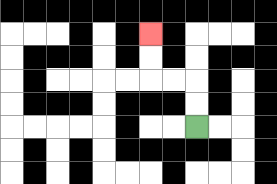{'start': '[8, 5]', 'end': '[6, 1]', 'path_directions': 'U,U,L,L,U,U', 'path_coordinates': '[[8, 5], [8, 4], [8, 3], [7, 3], [6, 3], [6, 2], [6, 1]]'}